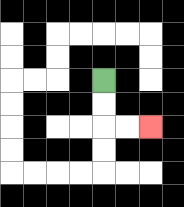{'start': '[4, 3]', 'end': '[6, 5]', 'path_directions': 'D,D,R,R', 'path_coordinates': '[[4, 3], [4, 4], [4, 5], [5, 5], [6, 5]]'}